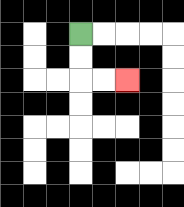{'start': '[3, 1]', 'end': '[5, 3]', 'path_directions': 'D,D,R,R', 'path_coordinates': '[[3, 1], [3, 2], [3, 3], [4, 3], [5, 3]]'}